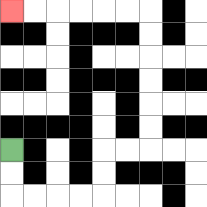{'start': '[0, 6]', 'end': '[0, 0]', 'path_directions': 'D,D,R,R,R,R,U,U,R,R,U,U,U,U,U,U,L,L,L,L,L,L', 'path_coordinates': '[[0, 6], [0, 7], [0, 8], [1, 8], [2, 8], [3, 8], [4, 8], [4, 7], [4, 6], [5, 6], [6, 6], [6, 5], [6, 4], [6, 3], [6, 2], [6, 1], [6, 0], [5, 0], [4, 0], [3, 0], [2, 0], [1, 0], [0, 0]]'}